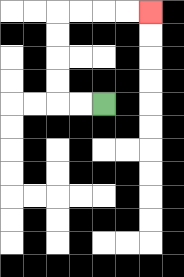{'start': '[4, 4]', 'end': '[6, 0]', 'path_directions': 'L,L,U,U,U,U,R,R,R,R', 'path_coordinates': '[[4, 4], [3, 4], [2, 4], [2, 3], [2, 2], [2, 1], [2, 0], [3, 0], [4, 0], [5, 0], [6, 0]]'}